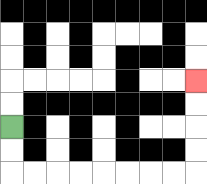{'start': '[0, 5]', 'end': '[8, 3]', 'path_directions': 'D,D,R,R,R,R,R,R,R,R,U,U,U,U', 'path_coordinates': '[[0, 5], [0, 6], [0, 7], [1, 7], [2, 7], [3, 7], [4, 7], [5, 7], [6, 7], [7, 7], [8, 7], [8, 6], [8, 5], [8, 4], [8, 3]]'}